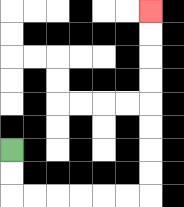{'start': '[0, 6]', 'end': '[6, 0]', 'path_directions': 'D,D,R,R,R,R,R,R,U,U,U,U,U,U,U,U', 'path_coordinates': '[[0, 6], [0, 7], [0, 8], [1, 8], [2, 8], [3, 8], [4, 8], [5, 8], [6, 8], [6, 7], [6, 6], [6, 5], [6, 4], [6, 3], [6, 2], [6, 1], [6, 0]]'}